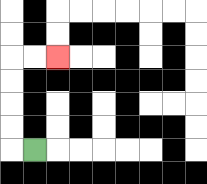{'start': '[1, 6]', 'end': '[2, 2]', 'path_directions': 'L,U,U,U,U,R,R', 'path_coordinates': '[[1, 6], [0, 6], [0, 5], [0, 4], [0, 3], [0, 2], [1, 2], [2, 2]]'}